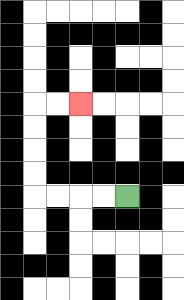{'start': '[5, 8]', 'end': '[3, 4]', 'path_directions': 'L,L,L,L,U,U,U,U,R,R', 'path_coordinates': '[[5, 8], [4, 8], [3, 8], [2, 8], [1, 8], [1, 7], [1, 6], [1, 5], [1, 4], [2, 4], [3, 4]]'}